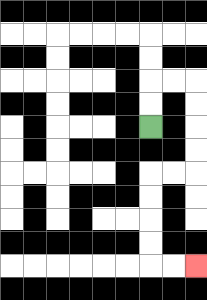{'start': '[6, 5]', 'end': '[8, 11]', 'path_directions': 'U,U,R,R,D,D,D,D,L,L,D,D,D,D,R,R', 'path_coordinates': '[[6, 5], [6, 4], [6, 3], [7, 3], [8, 3], [8, 4], [8, 5], [8, 6], [8, 7], [7, 7], [6, 7], [6, 8], [6, 9], [6, 10], [6, 11], [7, 11], [8, 11]]'}